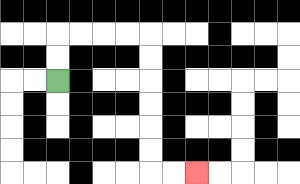{'start': '[2, 3]', 'end': '[8, 7]', 'path_directions': 'U,U,R,R,R,R,D,D,D,D,D,D,R,R', 'path_coordinates': '[[2, 3], [2, 2], [2, 1], [3, 1], [4, 1], [5, 1], [6, 1], [6, 2], [6, 3], [6, 4], [6, 5], [6, 6], [6, 7], [7, 7], [8, 7]]'}